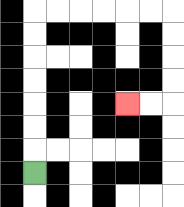{'start': '[1, 7]', 'end': '[5, 4]', 'path_directions': 'U,U,U,U,U,U,U,R,R,R,R,R,R,D,D,D,D,L,L', 'path_coordinates': '[[1, 7], [1, 6], [1, 5], [1, 4], [1, 3], [1, 2], [1, 1], [1, 0], [2, 0], [3, 0], [4, 0], [5, 0], [6, 0], [7, 0], [7, 1], [7, 2], [7, 3], [7, 4], [6, 4], [5, 4]]'}